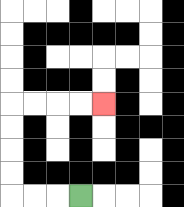{'start': '[3, 8]', 'end': '[4, 4]', 'path_directions': 'L,L,L,U,U,U,U,R,R,R,R', 'path_coordinates': '[[3, 8], [2, 8], [1, 8], [0, 8], [0, 7], [0, 6], [0, 5], [0, 4], [1, 4], [2, 4], [3, 4], [4, 4]]'}